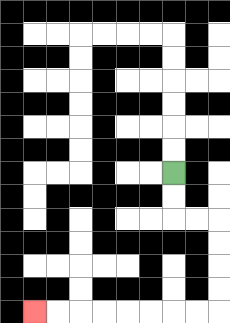{'start': '[7, 7]', 'end': '[1, 13]', 'path_directions': 'D,D,R,R,D,D,D,D,L,L,L,L,L,L,L,L', 'path_coordinates': '[[7, 7], [7, 8], [7, 9], [8, 9], [9, 9], [9, 10], [9, 11], [9, 12], [9, 13], [8, 13], [7, 13], [6, 13], [5, 13], [4, 13], [3, 13], [2, 13], [1, 13]]'}